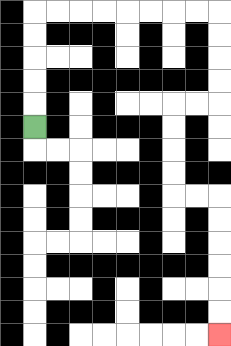{'start': '[1, 5]', 'end': '[9, 14]', 'path_directions': 'U,U,U,U,U,R,R,R,R,R,R,R,R,D,D,D,D,L,L,D,D,D,D,R,R,D,D,D,D,D,D', 'path_coordinates': '[[1, 5], [1, 4], [1, 3], [1, 2], [1, 1], [1, 0], [2, 0], [3, 0], [4, 0], [5, 0], [6, 0], [7, 0], [8, 0], [9, 0], [9, 1], [9, 2], [9, 3], [9, 4], [8, 4], [7, 4], [7, 5], [7, 6], [7, 7], [7, 8], [8, 8], [9, 8], [9, 9], [9, 10], [9, 11], [9, 12], [9, 13], [9, 14]]'}